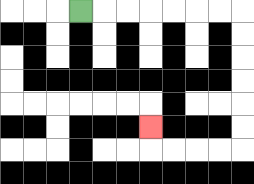{'start': '[3, 0]', 'end': '[6, 5]', 'path_directions': 'R,R,R,R,R,R,R,D,D,D,D,D,D,L,L,L,L,U', 'path_coordinates': '[[3, 0], [4, 0], [5, 0], [6, 0], [7, 0], [8, 0], [9, 0], [10, 0], [10, 1], [10, 2], [10, 3], [10, 4], [10, 5], [10, 6], [9, 6], [8, 6], [7, 6], [6, 6], [6, 5]]'}